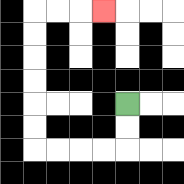{'start': '[5, 4]', 'end': '[4, 0]', 'path_directions': 'D,D,L,L,L,L,U,U,U,U,U,U,R,R,R', 'path_coordinates': '[[5, 4], [5, 5], [5, 6], [4, 6], [3, 6], [2, 6], [1, 6], [1, 5], [1, 4], [1, 3], [1, 2], [1, 1], [1, 0], [2, 0], [3, 0], [4, 0]]'}